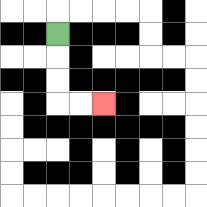{'start': '[2, 1]', 'end': '[4, 4]', 'path_directions': 'D,D,D,R,R', 'path_coordinates': '[[2, 1], [2, 2], [2, 3], [2, 4], [3, 4], [4, 4]]'}